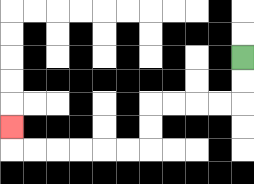{'start': '[10, 2]', 'end': '[0, 5]', 'path_directions': 'D,D,L,L,L,L,D,D,L,L,L,L,L,L,U', 'path_coordinates': '[[10, 2], [10, 3], [10, 4], [9, 4], [8, 4], [7, 4], [6, 4], [6, 5], [6, 6], [5, 6], [4, 6], [3, 6], [2, 6], [1, 6], [0, 6], [0, 5]]'}